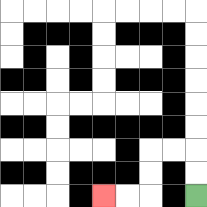{'start': '[8, 8]', 'end': '[4, 8]', 'path_directions': 'U,U,L,L,D,D,L,L', 'path_coordinates': '[[8, 8], [8, 7], [8, 6], [7, 6], [6, 6], [6, 7], [6, 8], [5, 8], [4, 8]]'}